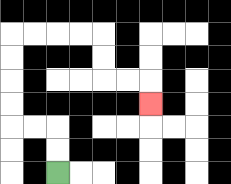{'start': '[2, 7]', 'end': '[6, 4]', 'path_directions': 'U,U,L,L,U,U,U,U,R,R,R,R,D,D,R,R,D', 'path_coordinates': '[[2, 7], [2, 6], [2, 5], [1, 5], [0, 5], [0, 4], [0, 3], [0, 2], [0, 1], [1, 1], [2, 1], [3, 1], [4, 1], [4, 2], [4, 3], [5, 3], [6, 3], [6, 4]]'}